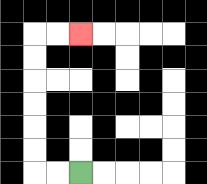{'start': '[3, 7]', 'end': '[3, 1]', 'path_directions': 'L,L,U,U,U,U,U,U,R,R', 'path_coordinates': '[[3, 7], [2, 7], [1, 7], [1, 6], [1, 5], [1, 4], [1, 3], [1, 2], [1, 1], [2, 1], [3, 1]]'}